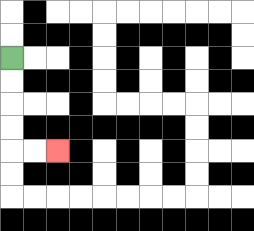{'start': '[0, 2]', 'end': '[2, 6]', 'path_directions': 'D,D,D,D,R,R', 'path_coordinates': '[[0, 2], [0, 3], [0, 4], [0, 5], [0, 6], [1, 6], [2, 6]]'}